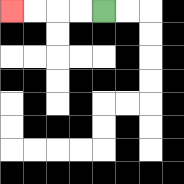{'start': '[4, 0]', 'end': '[0, 0]', 'path_directions': 'L,L,L,L', 'path_coordinates': '[[4, 0], [3, 0], [2, 0], [1, 0], [0, 0]]'}